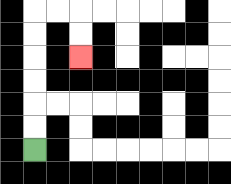{'start': '[1, 6]', 'end': '[3, 2]', 'path_directions': 'U,U,U,U,U,U,R,R,D,D', 'path_coordinates': '[[1, 6], [1, 5], [1, 4], [1, 3], [1, 2], [1, 1], [1, 0], [2, 0], [3, 0], [3, 1], [3, 2]]'}